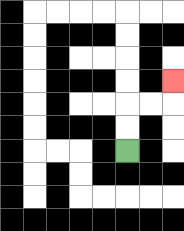{'start': '[5, 6]', 'end': '[7, 3]', 'path_directions': 'U,U,R,R,U', 'path_coordinates': '[[5, 6], [5, 5], [5, 4], [6, 4], [7, 4], [7, 3]]'}